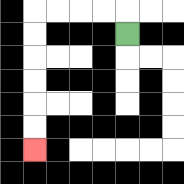{'start': '[5, 1]', 'end': '[1, 6]', 'path_directions': 'U,L,L,L,L,D,D,D,D,D,D', 'path_coordinates': '[[5, 1], [5, 0], [4, 0], [3, 0], [2, 0], [1, 0], [1, 1], [1, 2], [1, 3], [1, 4], [1, 5], [1, 6]]'}